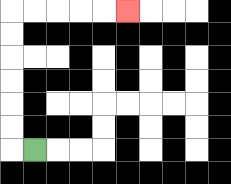{'start': '[1, 6]', 'end': '[5, 0]', 'path_directions': 'L,U,U,U,U,U,U,R,R,R,R,R', 'path_coordinates': '[[1, 6], [0, 6], [0, 5], [0, 4], [0, 3], [0, 2], [0, 1], [0, 0], [1, 0], [2, 0], [3, 0], [4, 0], [5, 0]]'}